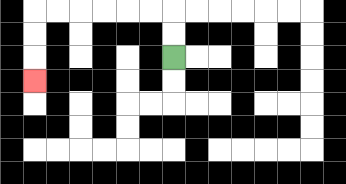{'start': '[7, 2]', 'end': '[1, 3]', 'path_directions': 'U,U,L,L,L,L,L,L,D,D,D', 'path_coordinates': '[[7, 2], [7, 1], [7, 0], [6, 0], [5, 0], [4, 0], [3, 0], [2, 0], [1, 0], [1, 1], [1, 2], [1, 3]]'}